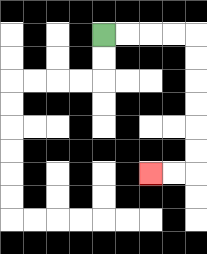{'start': '[4, 1]', 'end': '[6, 7]', 'path_directions': 'R,R,R,R,D,D,D,D,D,D,L,L', 'path_coordinates': '[[4, 1], [5, 1], [6, 1], [7, 1], [8, 1], [8, 2], [8, 3], [8, 4], [8, 5], [8, 6], [8, 7], [7, 7], [6, 7]]'}